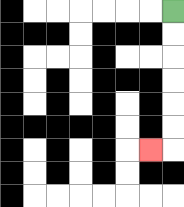{'start': '[7, 0]', 'end': '[6, 6]', 'path_directions': 'D,D,D,D,D,D,L', 'path_coordinates': '[[7, 0], [7, 1], [7, 2], [7, 3], [7, 4], [7, 5], [7, 6], [6, 6]]'}